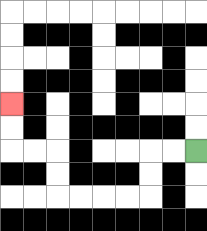{'start': '[8, 6]', 'end': '[0, 4]', 'path_directions': 'L,L,D,D,L,L,L,L,U,U,L,L,U,U', 'path_coordinates': '[[8, 6], [7, 6], [6, 6], [6, 7], [6, 8], [5, 8], [4, 8], [3, 8], [2, 8], [2, 7], [2, 6], [1, 6], [0, 6], [0, 5], [0, 4]]'}